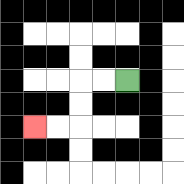{'start': '[5, 3]', 'end': '[1, 5]', 'path_directions': 'L,L,D,D,L,L', 'path_coordinates': '[[5, 3], [4, 3], [3, 3], [3, 4], [3, 5], [2, 5], [1, 5]]'}